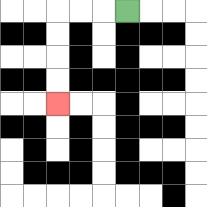{'start': '[5, 0]', 'end': '[2, 4]', 'path_directions': 'L,L,L,D,D,D,D', 'path_coordinates': '[[5, 0], [4, 0], [3, 0], [2, 0], [2, 1], [2, 2], [2, 3], [2, 4]]'}